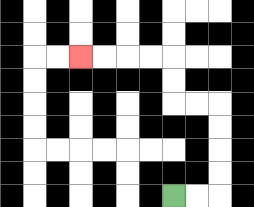{'start': '[7, 8]', 'end': '[3, 2]', 'path_directions': 'R,R,U,U,U,U,L,L,U,U,L,L,L,L', 'path_coordinates': '[[7, 8], [8, 8], [9, 8], [9, 7], [9, 6], [9, 5], [9, 4], [8, 4], [7, 4], [7, 3], [7, 2], [6, 2], [5, 2], [4, 2], [3, 2]]'}